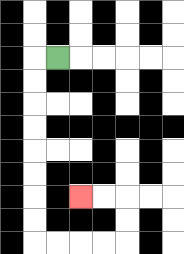{'start': '[2, 2]', 'end': '[3, 8]', 'path_directions': 'L,D,D,D,D,D,D,D,D,R,R,R,R,U,U,L,L', 'path_coordinates': '[[2, 2], [1, 2], [1, 3], [1, 4], [1, 5], [1, 6], [1, 7], [1, 8], [1, 9], [1, 10], [2, 10], [3, 10], [4, 10], [5, 10], [5, 9], [5, 8], [4, 8], [3, 8]]'}